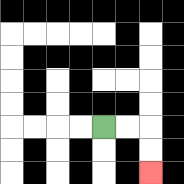{'start': '[4, 5]', 'end': '[6, 7]', 'path_directions': 'R,R,D,D', 'path_coordinates': '[[4, 5], [5, 5], [6, 5], [6, 6], [6, 7]]'}